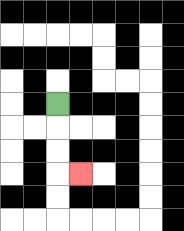{'start': '[2, 4]', 'end': '[3, 7]', 'path_directions': 'D,D,D,R', 'path_coordinates': '[[2, 4], [2, 5], [2, 6], [2, 7], [3, 7]]'}